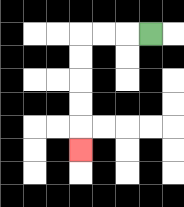{'start': '[6, 1]', 'end': '[3, 6]', 'path_directions': 'L,L,L,D,D,D,D,D', 'path_coordinates': '[[6, 1], [5, 1], [4, 1], [3, 1], [3, 2], [3, 3], [3, 4], [3, 5], [3, 6]]'}